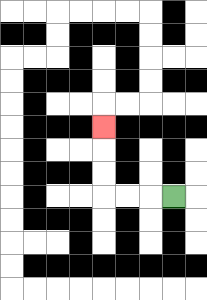{'start': '[7, 8]', 'end': '[4, 5]', 'path_directions': 'L,L,L,U,U,U', 'path_coordinates': '[[7, 8], [6, 8], [5, 8], [4, 8], [4, 7], [4, 6], [4, 5]]'}